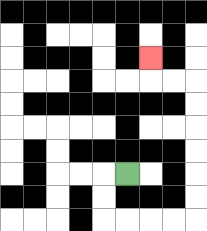{'start': '[5, 7]', 'end': '[6, 2]', 'path_directions': 'L,D,D,R,R,R,R,U,U,U,U,U,U,L,L,U', 'path_coordinates': '[[5, 7], [4, 7], [4, 8], [4, 9], [5, 9], [6, 9], [7, 9], [8, 9], [8, 8], [8, 7], [8, 6], [8, 5], [8, 4], [8, 3], [7, 3], [6, 3], [6, 2]]'}